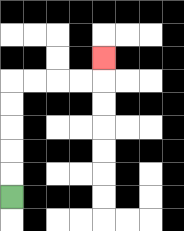{'start': '[0, 8]', 'end': '[4, 2]', 'path_directions': 'U,U,U,U,U,R,R,R,R,U', 'path_coordinates': '[[0, 8], [0, 7], [0, 6], [0, 5], [0, 4], [0, 3], [1, 3], [2, 3], [3, 3], [4, 3], [4, 2]]'}